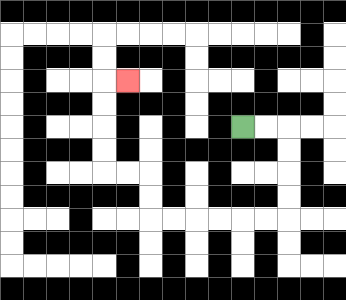{'start': '[10, 5]', 'end': '[5, 3]', 'path_directions': 'R,R,D,D,D,D,L,L,L,L,L,L,U,U,L,L,U,U,U,U,R', 'path_coordinates': '[[10, 5], [11, 5], [12, 5], [12, 6], [12, 7], [12, 8], [12, 9], [11, 9], [10, 9], [9, 9], [8, 9], [7, 9], [6, 9], [6, 8], [6, 7], [5, 7], [4, 7], [4, 6], [4, 5], [4, 4], [4, 3], [5, 3]]'}